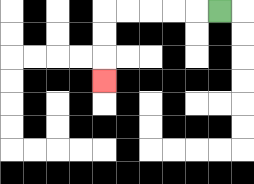{'start': '[9, 0]', 'end': '[4, 3]', 'path_directions': 'L,L,L,L,L,D,D,D', 'path_coordinates': '[[9, 0], [8, 0], [7, 0], [6, 0], [5, 0], [4, 0], [4, 1], [4, 2], [4, 3]]'}